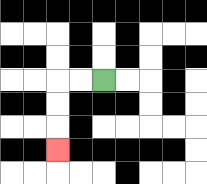{'start': '[4, 3]', 'end': '[2, 6]', 'path_directions': 'L,L,D,D,D', 'path_coordinates': '[[4, 3], [3, 3], [2, 3], [2, 4], [2, 5], [2, 6]]'}